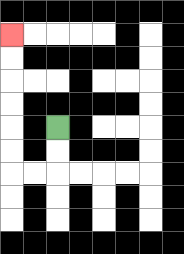{'start': '[2, 5]', 'end': '[0, 1]', 'path_directions': 'D,D,L,L,U,U,U,U,U,U', 'path_coordinates': '[[2, 5], [2, 6], [2, 7], [1, 7], [0, 7], [0, 6], [0, 5], [0, 4], [0, 3], [0, 2], [0, 1]]'}